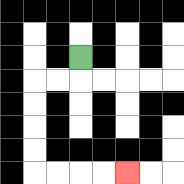{'start': '[3, 2]', 'end': '[5, 7]', 'path_directions': 'D,L,L,D,D,D,D,R,R,R,R', 'path_coordinates': '[[3, 2], [3, 3], [2, 3], [1, 3], [1, 4], [1, 5], [1, 6], [1, 7], [2, 7], [3, 7], [4, 7], [5, 7]]'}